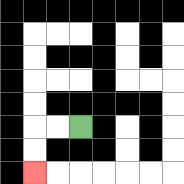{'start': '[3, 5]', 'end': '[1, 7]', 'path_directions': 'L,L,D,D', 'path_coordinates': '[[3, 5], [2, 5], [1, 5], [1, 6], [1, 7]]'}